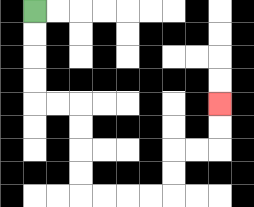{'start': '[1, 0]', 'end': '[9, 4]', 'path_directions': 'D,D,D,D,R,R,D,D,D,D,R,R,R,R,U,U,R,R,U,U', 'path_coordinates': '[[1, 0], [1, 1], [1, 2], [1, 3], [1, 4], [2, 4], [3, 4], [3, 5], [3, 6], [3, 7], [3, 8], [4, 8], [5, 8], [6, 8], [7, 8], [7, 7], [7, 6], [8, 6], [9, 6], [9, 5], [9, 4]]'}